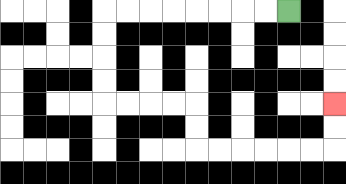{'start': '[12, 0]', 'end': '[14, 4]', 'path_directions': 'L,L,L,L,L,L,L,L,D,D,D,D,R,R,R,R,D,D,R,R,R,R,R,R,U,U', 'path_coordinates': '[[12, 0], [11, 0], [10, 0], [9, 0], [8, 0], [7, 0], [6, 0], [5, 0], [4, 0], [4, 1], [4, 2], [4, 3], [4, 4], [5, 4], [6, 4], [7, 4], [8, 4], [8, 5], [8, 6], [9, 6], [10, 6], [11, 6], [12, 6], [13, 6], [14, 6], [14, 5], [14, 4]]'}